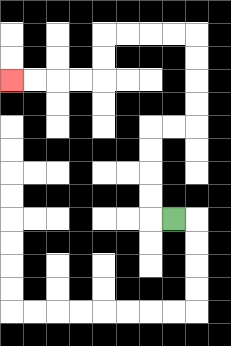{'start': '[7, 9]', 'end': '[0, 3]', 'path_directions': 'L,U,U,U,U,R,R,U,U,U,U,L,L,L,L,D,D,L,L,L,L', 'path_coordinates': '[[7, 9], [6, 9], [6, 8], [6, 7], [6, 6], [6, 5], [7, 5], [8, 5], [8, 4], [8, 3], [8, 2], [8, 1], [7, 1], [6, 1], [5, 1], [4, 1], [4, 2], [4, 3], [3, 3], [2, 3], [1, 3], [0, 3]]'}